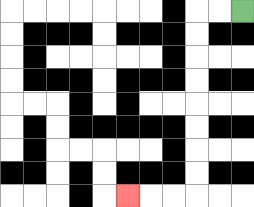{'start': '[10, 0]', 'end': '[5, 8]', 'path_directions': 'L,L,D,D,D,D,D,D,D,D,L,L,L', 'path_coordinates': '[[10, 0], [9, 0], [8, 0], [8, 1], [8, 2], [8, 3], [8, 4], [8, 5], [8, 6], [8, 7], [8, 8], [7, 8], [6, 8], [5, 8]]'}